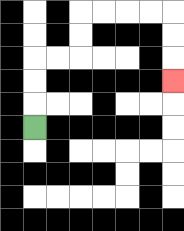{'start': '[1, 5]', 'end': '[7, 3]', 'path_directions': 'U,U,U,R,R,U,U,R,R,R,R,D,D,D', 'path_coordinates': '[[1, 5], [1, 4], [1, 3], [1, 2], [2, 2], [3, 2], [3, 1], [3, 0], [4, 0], [5, 0], [6, 0], [7, 0], [7, 1], [7, 2], [7, 3]]'}